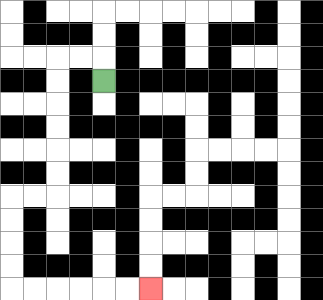{'start': '[4, 3]', 'end': '[6, 12]', 'path_directions': 'U,L,L,D,D,D,D,D,D,L,L,D,D,D,D,R,R,R,R,R,R', 'path_coordinates': '[[4, 3], [4, 2], [3, 2], [2, 2], [2, 3], [2, 4], [2, 5], [2, 6], [2, 7], [2, 8], [1, 8], [0, 8], [0, 9], [0, 10], [0, 11], [0, 12], [1, 12], [2, 12], [3, 12], [4, 12], [5, 12], [6, 12]]'}